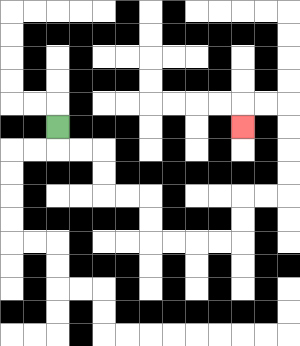{'start': '[2, 5]', 'end': '[10, 5]', 'path_directions': 'D,R,R,D,D,R,R,D,D,R,R,R,R,U,U,R,R,U,U,U,U,L,L,D', 'path_coordinates': '[[2, 5], [2, 6], [3, 6], [4, 6], [4, 7], [4, 8], [5, 8], [6, 8], [6, 9], [6, 10], [7, 10], [8, 10], [9, 10], [10, 10], [10, 9], [10, 8], [11, 8], [12, 8], [12, 7], [12, 6], [12, 5], [12, 4], [11, 4], [10, 4], [10, 5]]'}